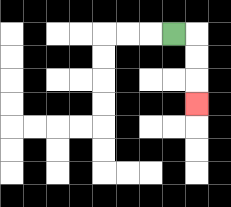{'start': '[7, 1]', 'end': '[8, 4]', 'path_directions': 'R,D,D,D', 'path_coordinates': '[[7, 1], [8, 1], [8, 2], [8, 3], [8, 4]]'}